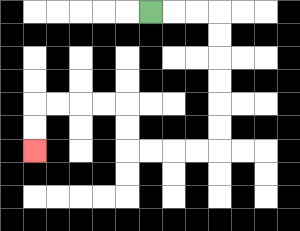{'start': '[6, 0]', 'end': '[1, 6]', 'path_directions': 'R,R,R,D,D,D,D,D,D,L,L,L,L,U,U,L,L,L,L,D,D', 'path_coordinates': '[[6, 0], [7, 0], [8, 0], [9, 0], [9, 1], [9, 2], [9, 3], [9, 4], [9, 5], [9, 6], [8, 6], [7, 6], [6, 6], [5, 6], [5, 5], [5, 4], [4, 4], [3, 4], [2, 4], [1, 4], [1, 5], [1, 6]]'}